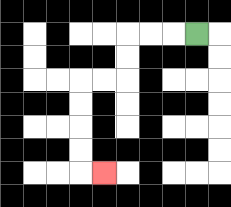{'start': '[8, 1]', 'end': '[4, 7]', 'path_directions': 'L,L,L,D,D,L,L,D,D,D,D,R', 'path_coordinates': '[[8, 1], [7, 1], [6, 1], [5, 1], [5, 2], [5, 3], [4, 3], [3, 3], [3, 4], [3, 5], [3, 6], [3, 7], [4, 7]]'}